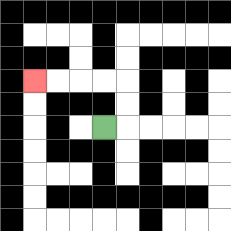{'start': '[4, 5]', 'end': '[1, 3]', 'path_directions': 'R,U,U,L,L,L,L', 'path_coordinates': '[[4, 5], [5, 5], [5, 4], [5, 3], [4, 3], [3, 3], [2, 3], [1, 3]]'}